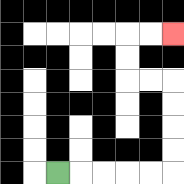{'start': '[2, 7]', 'end': '[7, 1]', 'path_directions': 'R,R,R,R,R,U,U,U,U,L,L,U,U,R,R', 'path_coordinates': '[[2, 7], [3, 7], [4, 7], [5, 7], [6, 7], [7, 7], [7, 6], [7, 5], [7, 4], [7, 3], [6, 3], [5, 3], [5, 2], [5, 1], [6, 1], [7, 1]]'}